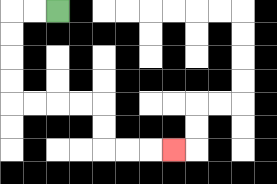{'start': '[2, 0]', 'end': '[7, 6]', 'path_directions': 'L,L,D,D,D,D,R,R,R,R,D,D,R,R,R', 'path_coordinates': '[[2, 0], [1, 0], [0, 0], [0, 1], [0, 2], [0, 3], [0, 4], [1, 4], [2, 4], [3, 4], [4, 4], [4, 5], [4, 6], [5, 6], [6, 6], [7, 6]]'}